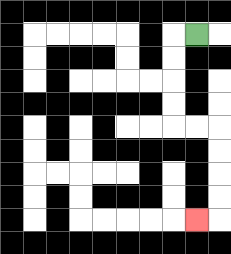{'start': '[8, 1]', 'end': '[8, 9]', 'path_directions': 'L,D,D,D,D,R,R,D,D,D,D,L', 'path_coordinates': '[[8, 1], [7, 1], [7, 2], [7, 3], [7, 4], [7, 5], [8, 5], [9, 5], [9, 6], [9, 7], [9, 8], [9, 9], [8, 9]]'}